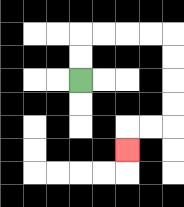{'start': '[3, 3]', 'end': '[5, 6]', 'path_directions': 'U,U,R,R,R,R,D,D,D,D,L,L,D', 'path_coordinates': '[[3, 3], [3, 2], [3, 1], [4, 1], [5, 1], [6, 1], [7, 1], [7, 2], [7, 3], [7, 4], [7, 5], [6, 5], [5, 5], [5, 6]]'}